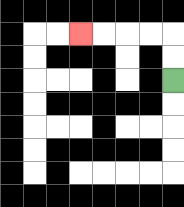{'start': '[7, 3]', 'end': '[3, 1]', 'path_directions': 'U,U,L,L,L,L', 'path_coordinates': '[[7, 3], [7, 2], [7, 1], [6, 1], [5, 1], [4, 1], [3, 1]]'}